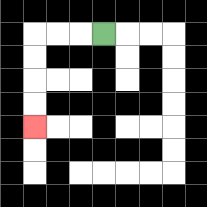{'start': '[4, 1]', 'end': '[1, 5]', 'path_directions': 'L,L,L,D,D,D,D', 'path_coordinates': '[[4, 1], [3, 1], [2, 1], [1, 1], [1, 2], [1, 3], [1, 4], [1, 5]]'}